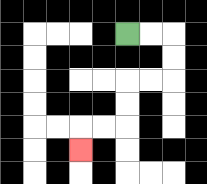{'start': '[5, 1]', 'end': '[3, 6]', 'path_directions': 'R,R,D,D,L,L,D,D,L,L,D', 'path_coordinates': '[[5, 1], [6, 1], [7, 1], [7, 2], [7, 3], [6, 3], [5, 3], [5, 4], [5, 5], [4, 5], [3, 5], [3, 6]]'}